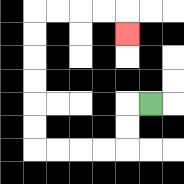{'start': '[6, 4]', 'end': '[5, 1]', 'path_directions': 'L,D,D,L,L,L,L,U,U,U,U,U,U,R,R,R,R,D', 'path_coordinates': '[[6, 4], [5, 4], [5, 5], [5, 6], [4, 6], [3, 6], [2, 6], [1, 6], [1, 5], [1, 4], [1, 3], [1, 2], [1, 1], [1, 0], [2, 0], [3, 0], [4, 0], [5, 0], [5, 1]]'}